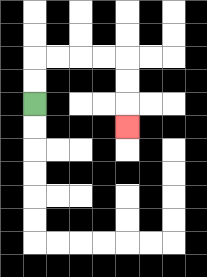{'start': '[1, 4]', 'end': '[5, 5]', 'path_directions': 'U,U,R,R,R,R,D,D,D', 'path_coordinates': '[[1, 4], [1, 3], [1, 2], [2, 2], [3, 2], [4, 2], [5, 2], [5, 3], [5, 4], [5, 5]]'}